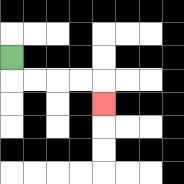{'start': '[0, 2]', 'end': '[4, 4]', 'path_directions': 'D,R,R,R,R,D', 'path_coordinates': '[[0, 2], [0, 3], [1, 3], [2, 3], [3, 3], [4, 3], [4, 4]]'}